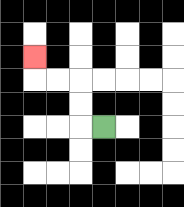{'start': '[4, 5]', 'end': '[1, 2]', 'path_directions': 'L,U,U,L,L,U', 'path_coordinates': '[[4, 5], [3, 5], [3, 4], [3, 3], [2, 3], [1, 3], [1, 2]]'}